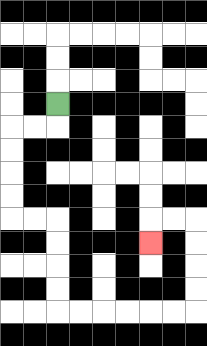{'start': '[2, 4]', 'end': '[6, 10]', 'path_directions': 'D,L,L,D,D,D,D,R,R,D,D,D,D,R,R,R,R,R,R,U,U,U,U,L,L,D', 'path_coordinates': '[[2, 4], [2, 5], [1, 5], [0, 5], [0, 6], [0, 7], [0, 8], [0, 9], [1, 9], [2, 9], [2, 10], [2, 11], [2, 12], [2, 13], [3, 13], [4, 13], [5, 13], [6, 13], [7, 13], [8, 13], [8, 12], [8, 11], [8, 10], [8, 9], [7, 9], [6, 9], [6, 10]]'}